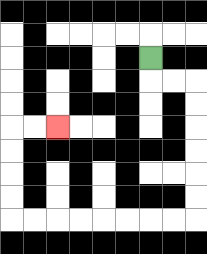{'start': '[6, 2]', 'end': '[2, 5]', 'path_directions': 'D,R,R,D,D,D,D,D,D,L,L,L,L,L,L,L,L,U,U,U,U,R,R', 'path_coordinates': '[[6, 2], [6, 3], [7, 3], [8, 3], [8, 4], [8, 5], [8, 6], [8, 7], [8, 8], [8, 9], [7, 9], [6, 9], [5, 9], [4, 9], [3, 9], [2, 9], [1, 9], [0, 9], [0, 8], [0, 7], [0, 6], [0, 5], [1, 5], [2, 5]]'}